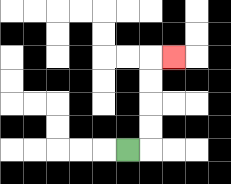{'start': '[5, 6]', 'end': '[7, 2]', 'path_directions': 'R,U,U,U,U,R', 'path_coordinates': '[[5, 6], [6, 6], [6, 5], [6, 4], [6, 3], [6, 2], [7, 2]]'}